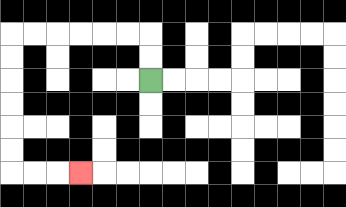{'start': '[6, 3]', 'end': '[3, 7]', 'path_directions': 'U,U,L,L,L,L,L,L,D,D,D,D,D,D,R,R,R', 'path_coordinates': '[[6, 3], [6, 2], [6, 1], [5, 1], [4, 1], [3, 1], [2, 1], [1, 1], [0, 1], [0, 2], [0, 3], [0, 4], [0, 5], [0, 6], [0, 7], [1, 7], [2, 7], [3, 7]]'}